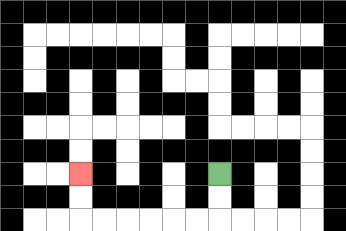{'start': '[9, 7]', 'end': '[3, 7]', 'path_directions': 'D,D,L,L,L,L,L,L,U,U', 'path_coordinates': '[[9, 7], [9, 8], [9, 9], [8, 9], [7, 9], [6, 9], [5, 9], [4, 9], [3, 9], [3, 8], [3, 7]]'}